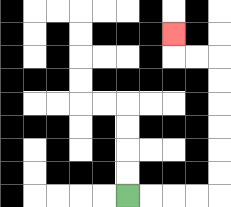{'start': '[5, 8]', 'end': '[7, 1]', 'path_directions': 'R,R,R,R,U,U,U,U,U,U,L,L,U', 'path_coordinates': '[[5, 8], [6, 8], [7, 8], [8, 8], [9, 8], [9, 7], [9, 6], [9, 5], [9, 4], [9, 3], [9, 2], [8, 2], [7, 2], [7, 1]]'}